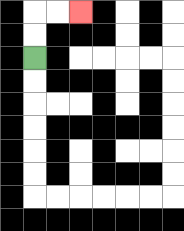{'start': '[1, 2]', 'end': '[3, 0]', 'path_directions': 'U,U,R,R', 'path_coordinates': '[[1, 2], [1, 1], [1, 0], [2, 0], [3, 0]]'}